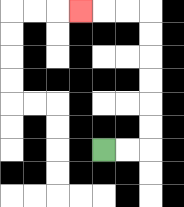{'start': '[4, 6]', 'end': '[3, 0]', 'path_directions': 'R,R,U,U,U,U,U,U,L,L,L', 'path_coordinates': '[[4, 6], [5, 6], [6, 6], [6, 5], [6, 4], [6, 3], [6, 2], [6, 1], [6, 0], [5, 0], [4, 0], [3, 0]]'}